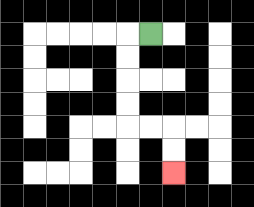{'start': '[6, 1]', 'end': '[7, 7]', 'path_directions': 'L,D,D,D,D,R,R,D,D', 'path_coordinates': '[[6, 1], [5, 1], [5, 2], [5, 3], [5, 4], [5, 5], [6, 5], [7, 5], [7, 6], [7, 7]]'}